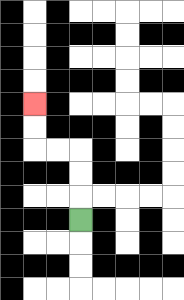{'start': '[3, 9]', 'end': '[1, 4]', 'path_directions': 'U,U,U,L,L,U,U', 'path_coordinates': '[[3, 9], [3, 8], [3, 7], [3, 6], [2, 6], [1, 6], [1, 5], [1, 4]]'}